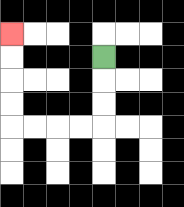{'start': '[4, 2]', 'end': '[0, 1]', 'path_directions': 'D,D,D,L,L,L,L,U,U,U,U', 'path_coordinates': '[[4, 2], [4, 3], [4, 4], [4, 5], [3, 5], [2, 5], [1, 5], [0, 5], [0, 4], [0, 3], [0, 2], [0, 1]]'}